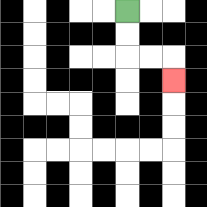{'start': '[5, 0]', 'end': '[7, 3]', 'path_directions': 'D,D,R,R,D', 'path_coordinates': '[[5, 0], [5, 1], [5, 2], [6, 2], [7, 2], [7, 3]]'}